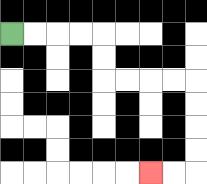{'start': '[0, 1]', 'end': '[6, 7]', 'path_directions': 'R,R,R,R,D,D,R,R,R,R,D,D,D,D,L,L', 'path_coordinates': '[[0, 1], [1, 1], [2, 1], [3, 1], [4, 1], [4, 2], [4, 3], [5, 3], [6, 3], [7, 3], [8, 3], [8, 4], [8, 5], [8, 6], [8, 7], [7, 7], [6, 7]]'}